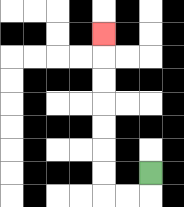{'start': '[6, 7]', 'end': '[4, 1]', 'path_directions': 'D,L,L,U,U,U,U,U,U,U', 'path_coordinates': '[[6, 7], [6, 8], [5, 8], [4, 8], [4, 7], [4, 6], [4, 5], [4, 4], [4, 3], [4, 2], [4, 1]]'}